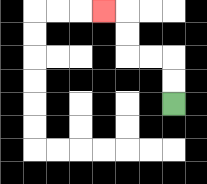{'start': '[7, 4]', 'end': '[4, 0]', 'path_directions': 'U,U,L,L,U,U,L', 'path_coordinates': '[[7, 4], [7, 3], [7, 2], [6, 2], [5, 2], [5, 1], [5, 0], [4, 0]]'}